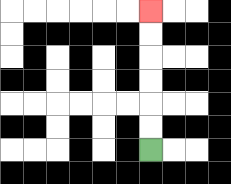{'start': '[6, 6]', 'end': '[6, 0]', 'path_directions': 'U,U,U,U,U,U', 'path_coordinates': '[[6, 6], [6, 5], [6, 4], [6, 3], [6, 2], [6, 1], [6, 0]]'}